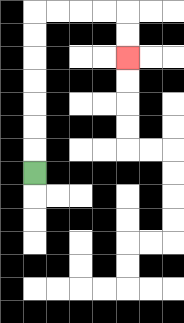{'start': '[1, 7]', 'end': '[5, 2]', 'path_directions': 'U,U,U,U,U,U,U,R,R,R,R,D,D', 'path_coordinates': '[[1, 7], [1, 6], [1, 5], [1, 4], [1, 3], [1, 2], [1, 1], [1, 0], [2, 0], [3, 0], [4, 0], [5, 0], [5, 1], [5, 2]]'}